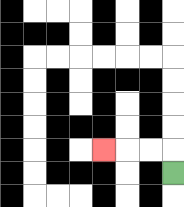{'start': '[7, 7]', 'end': '[4, 6]', 'path_directions': 'U,L,L,L', 'path_coordinates': '[[7, 7], [7, 6], [6, 6], [5, 6], [4, 6]]'}